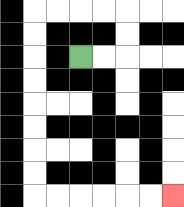{'start': '[3, 2]', 'end': '[7, 8]', 'path_directions': 'R,R,U,U,L,L,L,L,D,D,D,D,D,D,D,D,R,R,R,R,R,R', 'path_coordinates': '[[3, 2], [4, 2], [5, 2], [5, 1], [5, 0], [4, 0], [3, 0], [2, 0], [1, 0], [1, 1], [1, 2], [1, 3], [1, 4], [1, 5], [1, 6], [1, 7], [1, 8], [2, 8], [3, 8], [4, 8], [5, 8], [6, 8], [7, 8]]'}